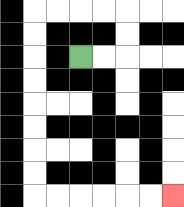{'start': '[3, 2]', 'end': '[7, 8]', 'path_directions': 'R,R,U,U,L,L,L,L,D,D,D,D,D,D,D,D,R,R,R,R,R,R', 'path_coordinates': '[[3, 2], [4, 2], [5, 2], [5, 1], [5, 0], [4, 0], [3, 0], [2, 0], [1, 0], [1, 1], [1, 2], [1, 3], [1, 4], [1, 5], [1, 6], [1, 7], [1, 8], [2, 8], [3, 8], [4, 8], [5, 8], [6, 8], [7, 8]]'}